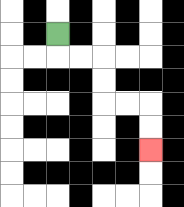{'start': '[2, 1]', 'end': '[6, 6]', 'path_directions': 'D,R,R,D,D,R,R,D,D', 'path_coordinates': '[[2, 1], [2, 2], [3, 2], [4, 2], [4, 3], [4, 4], [5, 4], [6, 4], [6, 5], [6, 6]]'}